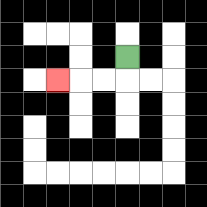{'start': '[5, 2]', 'end': '[2, 3]', 'path_directions': 'D,L,L,L', 'path_coordinates': '[[5, 2], [5, 3], [4, 3], [3, 3], [2, 3]]'}